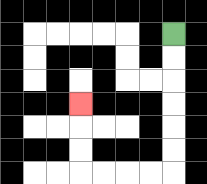{'start': '[7, 1]', 'end': '[3, 4]', 'path_directions': 'D,D,D,D,D,D,L,L,L,L,U,U,U', 'path_coordinates': '[[7, 1], [7, 2], [7, 3], [7, 4], [7, 5], [7, 6], [7, 7], [6, 7], [5, 7], [4, 7], [3, 7], [3, 6], [3, 5], [3, 4]]'}